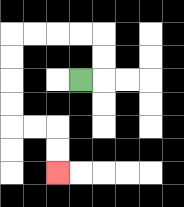{'start': '[3, 3]', 'end': '[2, 7]', 'path_directions': 'R,U,U,L,L,L,L,D,D,D,D,R,R,D,D', 'path_coordinates': '[[3, 3], [4, 3], [4, 2], [4, 1], [3, 1], [2, 1], [1, 1], [0, 1], [0, 2], [0, 3], [0, 4], [0, 5], [1, 5], [2, 5], [2, 6], [2, 7]]'}